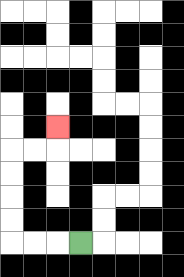{'start': '[3, 10]', 'end': '[2, 5]', 'path_directions': 'L,L,L,U,U,U,U,R,R,U', 'path_coordinates': '[[3, 10], [2, 10], [1, 10], [0, 10], [0, 9], [0, 8], [0, 7], [0, 6], [1, 6], [2, 6], [2, 5]]'}